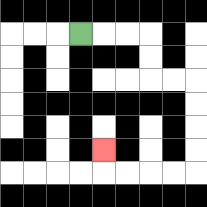{'start': '[3, 1]', 'end': '[4, 6]', 'path_directions': 'R,R,R,D,D,R,R,D,D,D,D,L,L,L,L,U', 'path_coordinates': '[[3, 1], [4, 1], [5, 1], [6, 1], [6, 2], [6, 3], [7, 3], [8, 3], [8, 4], [8, 5], [8, 6], [8, 7], [7, 7], [6, 7], [5, 7], [4, 7], [4, 6]]'}